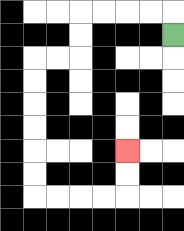{'start': '[7, 1]', 'end': '[5, 6]', 'path_directions': 'U,L,L,L,L,D,D,L,L,D,D,D,D,D,D,R,R,R,R,U,U', 'path_coordinates': '[[7, 1], [7, 0], [6, 0], [5, 0], [4, 0], [3, 0], [3, 1], [3, 2], [2, 2], [1, 2], [1, 3], [1, 4], [1, 5], [1, 6], [1, 7], [1, 8], [2, 8], [3, 8], [4, 8], [5, 8], [5, 7], [5, 6]]'}